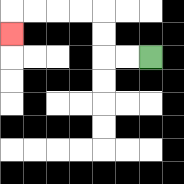{'start': '[6, 2]', 'end': '[0, 1]', 'path_directions': 'L,L,U,U,L,L,L,L,D', 'path_coordinates': '[[6, 2], [5, 2], [4, 2], [4, 1], [4, 0], [3, 0], [2, 0], [1, 0], [0, 0], [0, 1]]'}